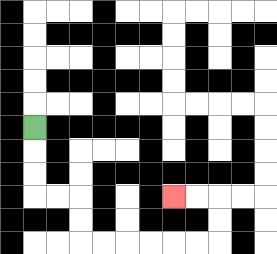{'start': '[1, 5]', 'end': '[7, 8]', 'path_directions': 'D,D,D,R,R,D,D,R,R,R,R,R,R,U,U,L,L', 'path_coordinates': '[[1, 5], [1, 6], [1, 7], [1, 8], [2, 8], [3, 8], [3, 9], [3, 10], [4, 10], [5, 10], [6, 10], [7, 10], [8, 10], [9, 10], [9, 9], [9, 8], [8, 8], [7, 8]]'}